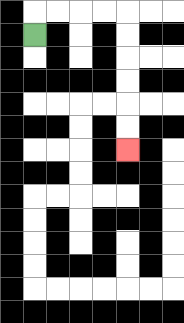{'start': '[1, 1]', 'end': '[5, 6]', 'path_directions': 'U,R,R,R,R,D,D,D,D,D,D', 'path_coordinates': '[[1, 1], [1, 0], [2, 0], [3, 0], [4, 0], [5, 0], [5, 1], [5, 2], [5, 3], [5, 4], [5, 5], [5, 6]]'}